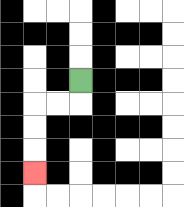{'start': '[3, 3]', 'end': '[1, 7]', 'path_directions': 'D,L,L,D,D,D', 'path_coordinates': '[[3, 3], [3, 4], [2, 4], [1, 4], [1, 5], [1, 6], [1, 7]]'}